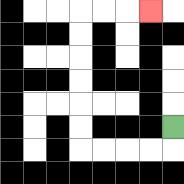{'start': '[7, 5]', 'end': '[6, 0]', 'path_directions': 'D,L,L,L,L,U,U,U,U,U,U,R,R,R', 'path_coordinates': '[[7, 5], [7, 6], [6, 6], [5, 6], [4, 6], [3, 6], [3, 5], [3, 4], [3, 3], [3, 2], [3, 1], [3, 0], [4, 0], [5, 0], [6, 0]]'}